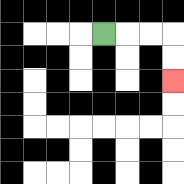{'start': '[4, 1]', 'end': '[7, 3]', 'path_directions': 'R,R,R,D,D', 'path_coordinates': '[[4, 1], [5, 1], [6, 1], [7, 1], [7, 2], [7, 3]]'}